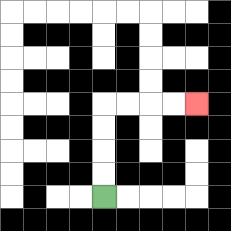{'start': '[4, 8]', 'end': '[8, 4]', 'path_directions': 'U,U,U,U,R,R,R,R', 'path_coordinates': '[[4, 8], [4, 7], [4, 6], [4, 5], [4, 4], [5, 4], [6, 4], [7, 4], [8, 4]]'}